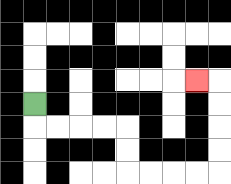{'start': '[1, 4]', 'end': '[8, 3]', 'path_directions': 'D,R,R,R,R,D,D,R,R,R,R,U,U,U,U,L', 'path_coordinates': '[[1, 4], [1, 5], [2, 5], [3, 5], [4, 5], [5, 5], [5, 6], [5, 7], [6, 7], [7, 7], [8, 7], [9, 7], [9, 6], [9, 5], [9, 4], [9, 3], [8, 3]]'}